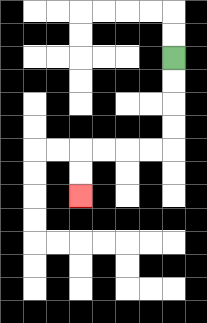{'start': '[7, 2]', 'end': '[3, 8]', 'path_directions': 'D,D,D,D,L,L,L,L,D,D', 'path_coordinates': '[[7, 2], [7, 3], [7, 4], [7, 5], [7, 6], [6, 6], [5, 6], [4, 6], [3, 6], [3, 7], [3, 8]]'}